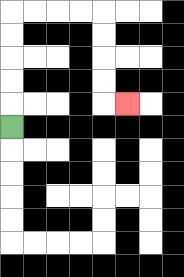{'start': '[0, 5]', 'end': '[5, 4]', 'path_directions': 'U,U,U,U,U,R,R,R,R,D,D,D,D,R', 'path_coordinates': '[[0, 5], [0, 4], [0, 3], [0, 2], [0, 1], [0, 0], [1, 0], [2, 0], [3, 0], [4, 0], [4, 1], [4, 2], [4, 3], [4, 4], [5, 4]]'}